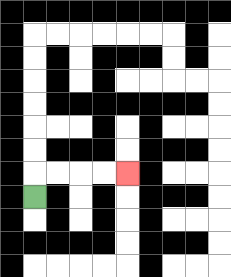{'start': '[1, 8]', 'end': '[5, 7]', 'path_directions': 'U,R,R,R,R', 'path_coordinates': '[[1, 8], [1, 7], [2, 7], [3, 7], [4, 7], [5, 7]]'}